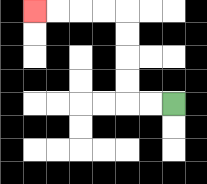{'start': '[7, 4]', 'end': '[1, 0]', 'path_directions': 'L,L,U,U,U,U,L,L,L,L', 'path_coordinates': '[[7, 4], [6, 4], [5, 4], [5, 3], [5, 2], [5, 1], [5, 0], [4, 0], [3, 0], [2, 0], [1, 0]]'}